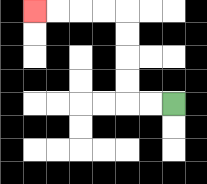{'start': '[7, 4]', 'end': '[1, 0]', 'path_directions': 'L,L,U,U,U,U,L,L,L,L', 'path_coordinates': '[[7, 4], [6, 4], [5, 4], [5, 3], [5, 2], [5, 1], [5, 0], [4, 0], [3, 0], [2, 0], [1, 0]]'}